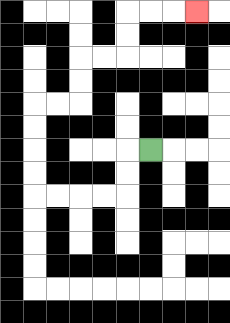{'start': '[6, 6]', 'end': '[8, 0]', 'path_directions': 'L,D,D,L,L,L,L,U,U,U,U,R,R,U,U,R,R,U,U,R,R,R', 'path_coordinates': '[[6, 6], [5, 6], [5, 7], [5, 8], [4, 8], [3, 8], [2, 8], [1, 8], [1, 7], [1, 6], [1, 5], [1, 4], [2, 4], [3, 4], [3, 3], [3, 2], [4, 2], [5, 2], [5, 1], [5, 0], [6, 0], [7, 0], [8, 0]]'}